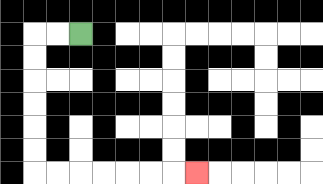{'start': '[3, 1]', 'end': '[8, 7]', 'path_directions': 'L,L,D,D,D,D,D,D,R,R,R,R,R,R,R', 'path_coordinates': '[[3, 1], [2, 1], [1, 1], [1, 2], [1, 3], [1, 4], [1, 5], [1, 6], [1, 7], [2, 7], [3, 7], [4, 7], [5, 7], [6, 7], [7, 7], [8, 7]]'}